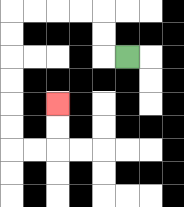{'start': '[5, 2]', 'end': '[2, 4]', 'path_directions': 'L,U,U,L,L,L,L,D,D,D,D,D,D,R,R,U,U', 'path_coordinates': '[[5, 2], [4, 2], [4, 1], [4, 0], [3, 0], [2, 0], [1, 0], [0, 0], [0, 1], [0, 2], [0, 3], [0, 4], [0, 5], [0, 6], [1, 6], [2, 6], [2, 5], [2, 4]]'}